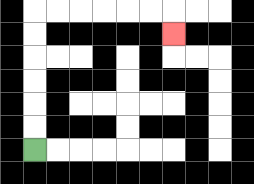{'start': '[1, 6]', 'end': '[7, 1]', 'path_directions': 'U,U,U,U,U,U,R,R,R,R,R,R,D', 'path_coordinates': '[[1, 6], [1, 5], [1, 4], [1, 3], [1, 2], [1, 1], [1, 0], [2, 0], [3, 0], [4, 0], [5, 0], [6, 0], [7, 0], [7, 1]]'}